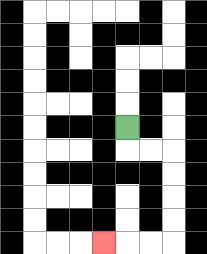{'start': '[5, 5]', 'end': '[4, 10]', 'path_directions': 'D,R,R,D,D,D,D,L,L,L', 'path_coordinates': '[[5, 5], [5, 6], [6, 6], [7, 6], [7, 7], [7, 8], [7, 9], [7, 10], [6, 10], [5, 10], [4, 10]]'}